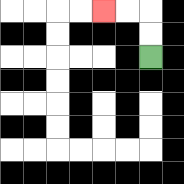{'start': '[6, 2]', 'end': '[4, 0]', 'path_directions': 'U,U,L,L', 'path_coordinates': '[[6, 2], [6, 1], [6, 0], [5, 0], [4, 0]]'}